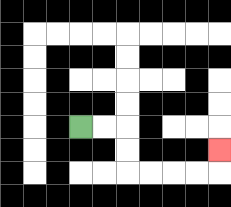{'start': '[3, 5]', 'end': '[9, 6]', 'path_directions': 'R,R,D,D,R,R,R,R,U', 'path_coordinates': '[[3, 5], [4, 5], [5, 5], [5, 6], [5, 7], [6, 7], [7, 7], [8, 7], [9, 7], [9, 6]]'}